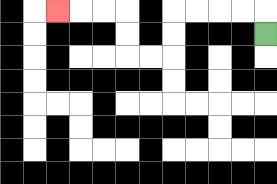{'start': '[11, 1]', 'end': '[2, 0]', 'path_directions': 'U,L,L,L,L,D,D,L,L,U,U,L,L,L', 'path_coordinates': '[[11, 1], [11, 0], [10, 0], [9, 0], [8, 0], [7, 0], [7, 1], [7, 2], [6, 2], [5, 2], [5, 1], [5, 0], [4, 0], [3, 0], [2, 0]]'}